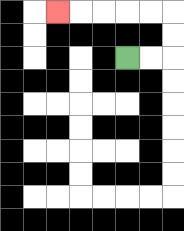{'start': '[5, 2]', 'end': '[2, 0]', 'path_directions': 'R,R,U,U,L,L,L,L,L', 'path_coordinates': '[[5, 2], [6, 2], [7, 2], [7, 1], [7, 0], [6, 0], [5, 0], [4, 0], [3, 0], [2, 0]]'}